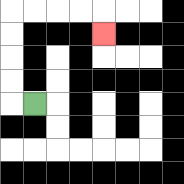{'start': '[1, 4]', 'end': '[4, 1]', 'path_directions': 'L,U,U,U,U,R,R,R,R,D', 'path_coordinates': '[[1, 4], [0, 4], [0, 3], [0, 2], [0, 1], [0, 0], [1, 0], [2, 0], [3, 0], [4, 0], [4, 1]]'}